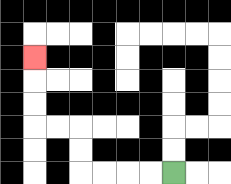{'start': '[7, 7]', 'end': '[1, 2]', 'path_directions': 'L,L,L,L,U,U,L,L,U,U,U', 'path_coordinates': '[[7, 7], [6, 7], [5, 7], [4, 7], [3, 7], [3, 6], [3, 5], [2, 5], [1, 5], [1, 4], [1, 3], [1, 2]]'}